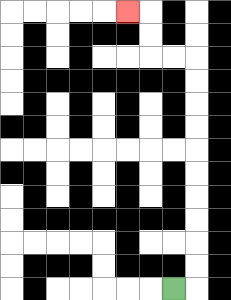{'start': '[7, 12]', 'end': '[5, 0]', 'path_directions': 'R,U,U,U,U,U,U,U,U,U,U,L,L,U,U,L', 'path_coordinates': '[[7, 12], [8, 12], [8, 11], [8, 10], [8, 9], [8, 8], [8, 7], [8, 6], [8, 5], [8, 4], [8, 3], [8, 2], [7, 2], [6, 2], [6, 1], [6, 0], [5, 0]]'}